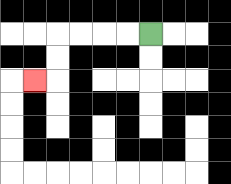{'start': '[6, 1]', 'end': '[1, 3]', 'path_directions': 'L,L,L,L,D,D,L', 'path_coordinates': '[[6, 1], [5, 1], [4, 1], [3, 1], [2, 1], [2, 2], [2, 3], [1, 3]]'}